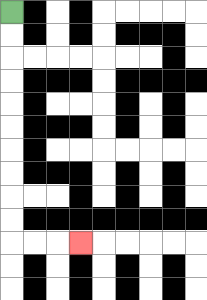{'start': '[0, 0]', 'end': '[3, 10]', 'path_directions': 'D,D,D,D,D,D,D,D,D,D,R,R,R', 'path_coordinates': '[[0, 0], [0, 1], [0, 2], [0, 3], [0, 4], [0, 5], [0, 6], [0, 7], [0, 8], [0, 9], [0, 10], [1, 10], [2, 10], [3, 10]]'}